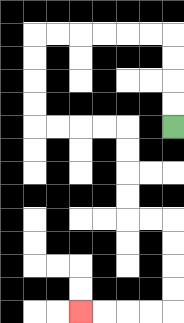{'start': '[7, 5]', 'end': '[3, 13]', 'path_directions': 'U,U,U,U,L,L,L,L,L,L,D,D,D,D,R,R,R,R,D,D,D,D,R,R,D,D,D,D,L,L,L,L', 'path_coordinates': '[[7, 5], [7, 4], [7, 3], [7, 2], [7, 1], [6, 1], [5, 1], [4, 1], [3, 1], [2, 1], [1, 1], [1, 2], [1, 3], [1, 4], [1, 5], [2, 5], [3, 5], [4, 5], [5, 5], [5, 6], [5, 7], [5, 8], [5, 9], [6, 9], [7, 9], [7, 10], [7, 11], [7, 12], [7, 13], [6, 13], [5, 13], [4, 13], [3, 13]]'}